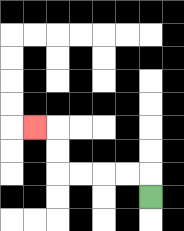{'start': '[6, 8]', 'end': '[1, 5]', 'path_directions': 'U,L,L,L,L,U,U,L', 'path_coordinates': '[[6, 8], [6, 7], [5, 7], [4, 7], [3, 7], [2, 7], [2, 6], [2, 5], [1, 5]]'}